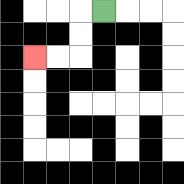{'start': '[4, 0]', 'end': '[1, 2]', 'path_directions': 'L,D,D,L,L', 'path_coordinates': '[[4, 0], [3, 0], [3, 1], [3, 2], [2, 2], [1, 2]]'}